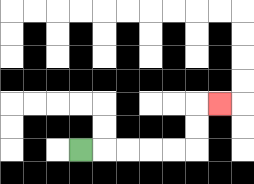{'start': '[3, 6]', 'end': '[9, 4]', 'path_directions': 'R,R,R,R,R,U,U,R', 'path_coordinates': '[[3, 6], [4, 6], [5, 6], [6, 6], [7, 6], [8, 6], [8, 5], [8, 4], [9, 4]]'}